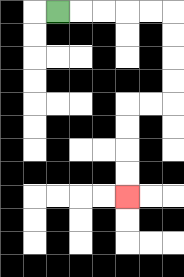{'start': '[2, 0]', 'end': '[5, 8]', 'path_directions': 'R,R,R,R,R,D,D,D,D,L,L,D,D,D,D', 'path_coordinates': '[[2, 0], [3, 0], [4, 0], [5, 0], [6, 0], [7, 0], [7, 1], [7, 2], [7, 3], [7, 4], [6, 4], [5, 4], [5, 5], [5, 6], [5, 7], [5, 8]]'}